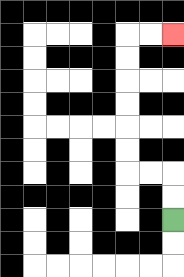{'start': '[7, 9]', 'end': '[7, 1]', 'path_directions': 'U,U,L,L,U,U,U,U,U,U,R,R', 'path_coordinates': '[[7, 9], [7, 8], [7, 7], [6, 7], [5, 7], [5, 6], [5, 5], [5, 4], [5, 3], [5, 2], [5, 1], [6, 1], [7, 1]]'}